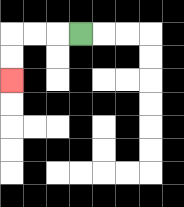{'start': '[3, 1]', 'end': '[0, 3]', 'path_directions': 'L,L,L,D,D', 'path_coordinates': '[[3, 1], [2, 1], [1, 1], [0, 1], [0, 2], [0, 3]]'}